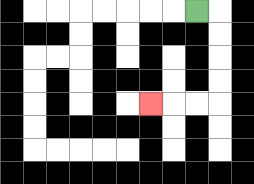{'start': '[8, 0]', 'end': '[6, 4]', 'path_directions': 'R,D,D,D,D,L,L,L', 'path_coordinates': '[[8, 0], [9, 0], [9, 1], [9, 2], [9, 3], [9, 4], [8, 4], [7, 4], [6, 4]]'}